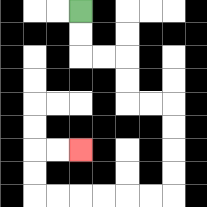{'start': '[3, 0]', 'end': '[3, 6]', 'path_directions': 'D,D,R,R,D,D,R,R,D,D,D,D,L,L,L,L,L,L,U,U,R,R', 'path_coordinates': '[[3, 0], [3, 1], [3, 2], [4, 2], [5, 2], [5, 3], [5, 4], [6, 4], [7, 4], [7, 5], [7, 6], [7, 7], [7, 8], [6, 8], [5, 8], [4, 8], [3, 8], [2, 8], [1, 8], [1, 7], [1, 6], [2, 6], [3, 6]]'}